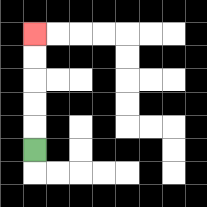{'start': '[1, 6]', 'end': '[1, 1]', 'path_directions': 'U,U,U,U,U', 'path_coordinates': '[[1, 6], [1, 5], [1, 4], [1, 3], [1, 2], [1, 1]]'}